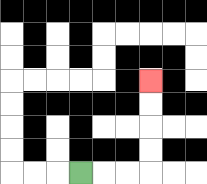{'start': '[3, 7]', 'end': '[6, 3]', 'path_directions': 'R,R,R,U,U,U,U', 'path_coordinates': '[[3, 7], [4, 7], [5, 7], [6, 7], [6, 6], [6, 5], [6, 4], [6, 3]]'}